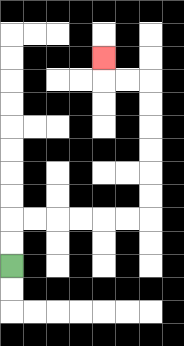{'start': '[0, 11]', 'end': '[4, 2]', 'path_directions': 'U,U,R,R,R,R,R,R,U,U,U,U,U,U,L,L,U', 'path_coordinates': '[[0, 11], [0, 10], [0, 9], [1, 9], [2, 9], [3, 9], [4, 9], [5, 9], [6, 9], [6, 8], [6, 7], [6, 6], [6, 5], [6, 4], [6, 3], [5, 3], [4, 3], [4, 2]]'}